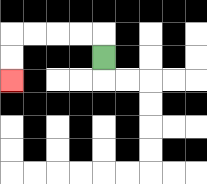{'start': '[4, 2]', 'end': '[0, 3]', 'path_directions': 'U,L,L,L,L,D,D', 'path_coordinates': '[[4, 2], [4, 1], [3, 1], [2, 1], [1, 1], [0, 1], [0, 2], [0, 3]]'}